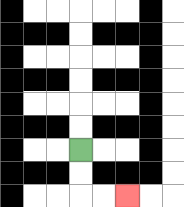{'start': '[3, 6]', 'end': '[5, 8]', 'path_directions': 'D,D,R,R', 'path_coordinates': '[[3, 6], [3, 7], [3, 8], [4, 8], [5, 8]]'}